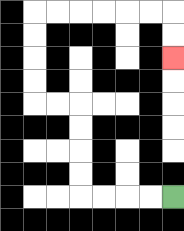{'start': '[7, 8]', 'end': '[7, 2]', 'path_directions': 'L,L,L,L,U,U,U,U,L,L,U,U,U,U,R,R,R,R,R,R,D,D', 'path_coordinates': '[[7, 8], [6, 8], [5, 8], [4, 8], [3, 8], [3, 7], [3, 6], [3, 5], [3, 4], [2, 4], [1, 4], [1, 3], [1, 2], [1, 1], [1, 0], [2, 0], [3, 0], [4, 0], [5, 0], [6, 0], [7, 0], [7, 1], [7, 2]]'}